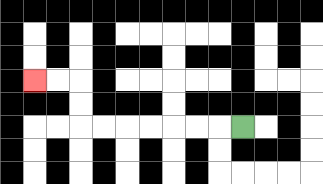{'start': '[10, 5]', 'end': '[1, 3]', 'path_directions': 'L,L,L,L,L,L,L,U,U,L,L', 'path_coordinates': '[[10, 5], [9, 5], [8, 5], [7, 5], [6, 5], [5, 5], [4, 5], [3, 5], [3, 4], [3, 3], [2, 3], [1, 3]]'}